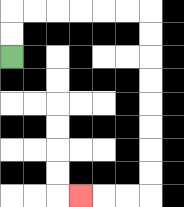{'start': '[0, 2]', 'end': '[3, 8]', 'path_directions': 'U,U,R,R,R,R,R,R,D,D,D,D,D,D,D,D,L,L,L', 'path_coordinates': '[[0, 2], [0, 1], [0, 0], [1, 0], [2, 0], [3, 0], [4, 0], [5, 0], [6, 0], [6, 1], [6, 2], [6, 3], [6, 4], [6, 5], [6, 6], [6, 7], [6, 8], [5, 8], [4, 8], [3, 8]]'}